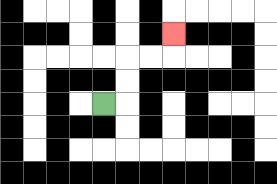{'start': '[4, 4]', 'end': '[7, 1]', 'path_directions': 'R,U,U,R,R,U', 'path_coordinates': '[[4, 4], [5, 4], [5, 3], [5, 2], [6, 2], [7, 2], [7, 1]]'}